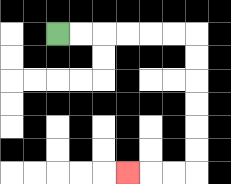{'start': '[2, 1]', 'end': '[5, 7]', 'path_directions': 'R,R,R,R,R,R,D,D,D,D,D,D,L,L,L', 'path_coordinates': '[[2, 1], [3, 1], [4, 1], [5, 1], [6, 1], [7, 1], [8, 1], [8, 2], [8, 3], [8, 4], [8, 5], [8, 6], [8, 7], [7, 7], [6, 7], [5, 7]]'}